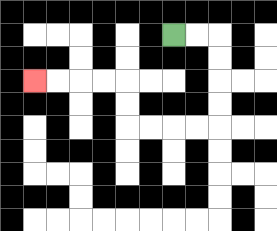{'start': '[7, 1]', 'end': '[1, 3]', 'path_directions': 'R,R,D,D,D,D,L,L,L,L,U,U,L,L,L,L', 'path_coordinates': '[[7, 1], [8, 1], [9, 1], [9, 2], [9, 3], [9, 4], [9, 5], [8, 5], [7, 5], [6, 5], [5, 5], [5, 4], [5, 3], [4, 3], [3, 3], [2, 3], [1, 3]]'}